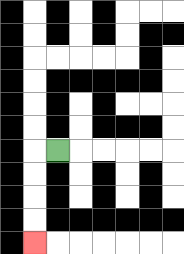{'start': '[2, 6]', 'end': '[1, 10]', 'path_directions': 'L,D,D,D,D', 'path_coordinates': '[[2, 6], [1, 6], [1, 7], [1, 8], [1, 9], [1, 10]]'}